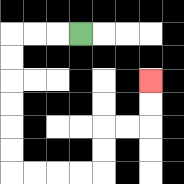{'start': '[3, 1]', 'end': '[6, 3]', 'path_directions': 'L,L,L,D,D,D,D,D,D,R,R,R,R,U,U,R,R,U,U', 'path_coordinates': '[[3, 1], [2, 1], [1, 1], [0, 1], [0, 2], [0, 3], [0, 4], [0, 5], [0, 6], [0, 7], [1, 7], [2, 7], [3, 7], [4, 7], [4, 6], [4, 5], [5, 5], [6, 5], [6, 4], [6, 3]]'}